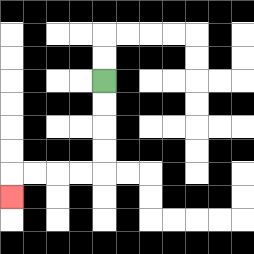{'start': '[4, 3]', 'end': '[0, 8]', 'path_directions': 'D,D,D,D,L,L,L,L,D', 'path_coordinates': '[[4, 3], [4, 4], [4, 5], [4, 6], [4, 7], [3, 7], [2, 7], [1, 7], [0, 7], [0, 8]]'}